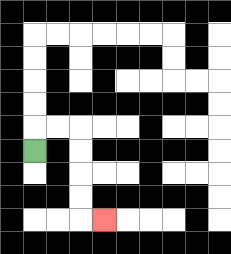{'start': '[1, 6]', 'end': '[4, 9]', 'path_directions': 'U,R,R,D,D,D,D,R', 'path_coordinates': '[[1, 6], [1, 5], [2, 5], [3, 5], [3, 6], [3, 7], [3, 8], [3, 9], [4, 9]]'}